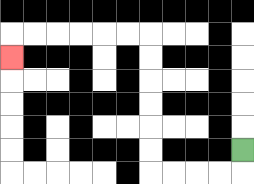{'start': '[10, 6]', 'end': '[0, 2]', 'path_directions': 'D,L,L,L,L,U,U,U,U,U,U,L,L,L,L,L,L,D', 'path_coordinates': '[[10, 6], [10, 7], [9, 7], [8, 7], [7, 7], [6, 7], [6, 6], [6, 5], [6, 4], [6, 3], [6, 2], [6, 1], [5, 1], [4, 1], [3, 1], [2, 1], [1, 1], [0, 1], [0, 2]]'}